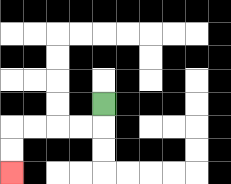{'start': '[4, 4]', 'end': '[0, 7]', 'path_directions': 'D,L,L,L,L,D,D', 'path_coordinates': '[[4, 4], [4, 5], [3, 5], [2, 5], [1, 5], [0, 5], [0, 6], [0, 7]]'}